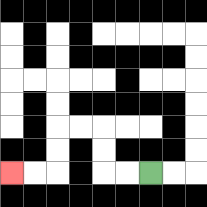{'start': '[6, 7]', 'end': '[0, 7]', 'path_directions': 'L,L,U,U,L,L,D,D,L,L', 'path_coordinates': '[[6, 7], [5, 7], [4, 7], [4, 6], [4, 5], [3, 5], [2, 5], [2, 6], [2, 7], [1, 7], [0, 7]]'}